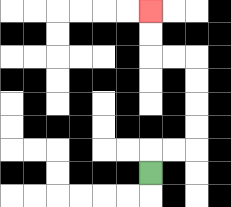{'start': '[6, 7]', 'end': '[6, 0]', 'path_directions': 'U,R,R,U,U,U,U,L,L,U,U', 'path_coordinates': '[[6, 7], [6, 6], [7, 6], [8, 6], [8, 5], [8, 4], [8, 3], [8, 2], [7, 2], [6, 2], [6, 1], [6, 0]]'}